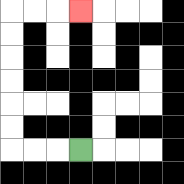{'start': '[3, 6]', 'end': '[3, 0]', 'path_directions': 'L,L,L,U,U,U,U,U,U,R,R,R', 'path_coordinates': '[[3, 6], [2, 6], [1, 6], [0, 6], [0, 5], [0, 4], [0, 3], [0, 2], [0, 1], [0, 0], [1, 0], [2, 0], [3, 0]]'}